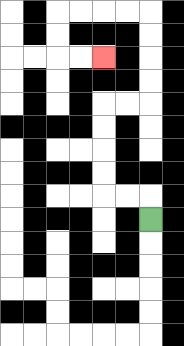{'start': '[6, 9]', 'end': '[4, 2]', 'path_directions': 'U,L,L,U,U,U,U,R,R,U,U,U,U,L,L,L,L,D,D,R,R', 'path_coordinates': '[[6, 9], [6, 8], [5, 8], [4, 8], [4, 7], [4, 6], [4, 5], [4, 4], [5, 4], [6, 4], [6, 3], [6, 2], [6, 1], [6, 0], [5, 0], [4, 0], [3, 0], [2, 0], [2, 1], [2, 2], [3, 2], [4, 2]]'}